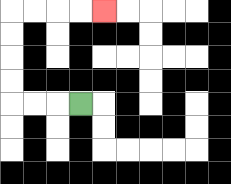{'start': '[3, 4]', 'end': '[4, 0]', 'path_directions': 'L,L,L,U,U,U,U,R,R,R,R', 'path_coordinates': '[[3, 4], [2, 4], [1, 4], [0, 4], [0, 3], [0, 2], [0, 1], [0, 0], [1, 0], [2, 0], [3, 0], [4, 0]]'}